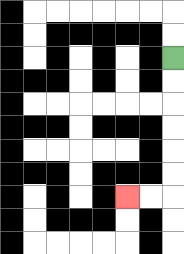{'start': '[7, 2]', 'end': '[5, 8]', 'path_directions': 'D,D,D,D,D,D,L,L', 'path_coordinates': '[[7, 2], [7, 3], [7, 4], [7, 5], [7, 6], [7, 7], [7, 8], [6, 8], [5, 8]]'}